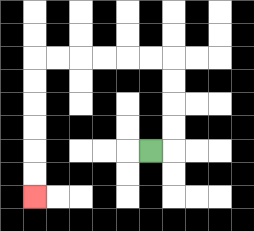{'start': '[6, 6]', 'end': '[1, 8]', 'path_directions': 'R,U,U,U,U,L,L,L,L,L,L,D,D,D,D,D,D', 'path_coordinates': '[[6, 6], [7, 6], [7, 5], [7, 4], [7, 3], [7, 2], [6, 2], [5, 2], [4, 2], [3, 2], [2, 2], [1, 2], [1, 3], [1, 4], [1, 5], [1, 6], [1, 7], [1, 8]]'}